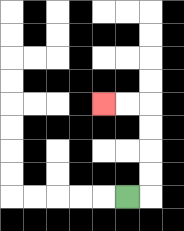{'start': '[5, 8]', 'end': '[4, 4]', 'path_directions': 'R,U,U,U,U,L,L', 'path_coordinates': '[[5, 8], [6, 8], [6, 7], [6, 6], [6, 5], [6, 4], [5, 4], [4, 4]]'}